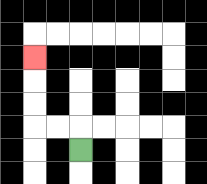{'start': '[3, 6]', 'end': '[1, 2]', 'path_directions': 'U,L,L,U,U,U', 'path_coordinates': '[[3, 6], [3, 5], [2, 5], [1, 5], [1, 4], [1, 3], [1, 2]]'}